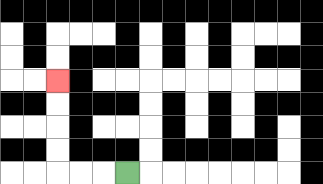{'start': '[5, 7]', 'end': '[2, 3]', 'path_directions': 'L,L,L,U,U,U,U', 'path_coordinates': '[[5, 7], [4, 7], [3, 7], [2, 7], [2, 6], [2, 5], [2, 4], [2, 3]]'}